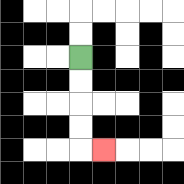{'start': '[3, 2]', 'end': '[4, 6]', 'path_directions': 'D,D,D,D,R', 'path_coordinates': '[[3, 2], [3, 3], [3, 4], [3, 5], [3, 6], [4, 6]]'}